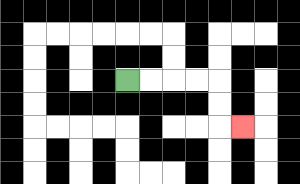{'start': '[5, 3]', 'end': '[10, 5]', 'path_directions': 'R,R,R,R,D,D,R', 'path_coordinates': '[[5, 3], [6, 3], [7, 3], [8, 3], [9, 3], [9, 4], [9, 5], [10, 5]]'}